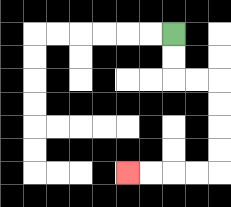{'start': '[7, 1]', 'end': '[5, 7]', 'path_directions': 'D,D,R,R,D,D,D,D,L,L,L,L', 'path_coordinates': '[[7, 1], [7, 2], [7, 3], [8, 3], [9, 3], [9, 4], [9, 5], [9, 6], [9, 7], [8, 7], [7, 7], [6, 7], [5, 7]]'}